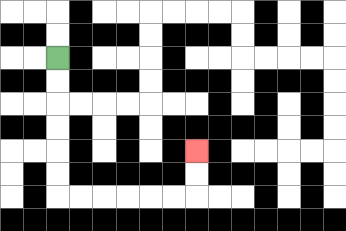{'start': '[2, 2]', 'end': '[8, 6]', 'path_directions': 'D,D,D,D,D,D,R,R,R,R,R,R,U,U', 'path_coordinates': '[[2, 2], [2, 3], [2, 4], [2, 5], [2, 6], [2, 7], [2, 8], [3, 8], [4, 8], [5, 8], [6, 8], [7, 8], [8, 8], [8, 7], [8, 6]]'}